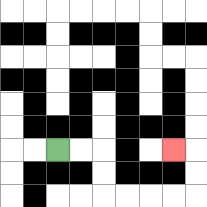{'start': '[2, 6]', 'end': '[7, 6]', 'path_directions': 'R,R,D,D,R,R,R,R,U,U,L', 'path_coordinates': '[[2, 6], [3, 6], [4, 6], [4, 7], [4, 8], [5, 8], [6, 8], [7, 8], [8, 8], [8, 7], [8, 6], [7, 6]]'}